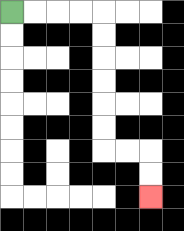{'start': '[0, 0]', 'end': '[6, 8]', 'path_directions': 'R,R,R,R,D,D,D,D,D,D,R,R,D,D', 'path_coordinates': '[[0, 0], [1, 0], [2, 0], [3, 0], [4, 0], [4, 1], [4, 2], [4, 3], [4, 4], [4, 5], [4, 6], [5, 6], [6, 6], [6, 7], [6, 8]]'}